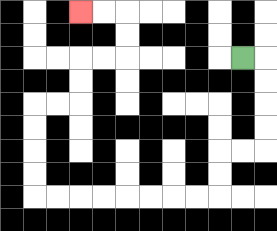{'start': '[10, 2]', 'end': '[3, 0]', 'path_directions': 'R,D,D,D,D,L,L,D,D,L,L,L,L,L,L,L,L,U,U,U,U,R,R,U,U,R,R,U,U,L,L', 'path_coordinates': '[[10, 2], [11, 2], [11, 3], [11, 4], [11, 5], [11, 6], [10, 6], [9, 6], [9, 7], [9, 8], [8, 8], [7, 8], [6, 8], [5, 8], [4, 8], [3, 8], [2, 8], [1, 8], [1, 7], [1, 6], [1, 5], [1, 4], [2, 4], [3, 4], [3, 3], [3, 2], [4, 2], [5, 2], [5, 1], [5, 0], [4, 0], [3, 0]]'}